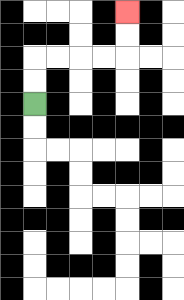{'start': '[1, 4]', 'end': '[5, 0]', 'path_directions': 'U,U,R,R,R,R,U,U', 'path_coordinates': '[[1, 4], [1, 3], [1, 2], [2, 2], [3, 2], [4, 2], [5, 2], [5, 1], [5, 0]]'}